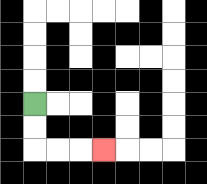{'start': '[1, 4]', 'end': '[4, 6]', 'path_directions': 'D,D,R,R,R', 'path_coordinates': '[[1, 4], [1, 5], [1, 6], [2, 6], [3, 6], [4, 6]]'}